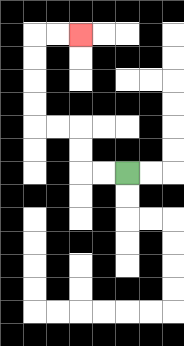{'start': '[5, 7]', 'end': '[3, 1]', 'path_directions': 'L,L,U,U,L,L,U,U,U,U,R,R', 'path_coordinates': '[[5, 7], [4, 7], [3, 7], [3, 6], [3, 5], [2, 5], [1, 5], [1, 4], [1, 3], [1, 2], [1, 1], [2, 1], [3, 1]]'}